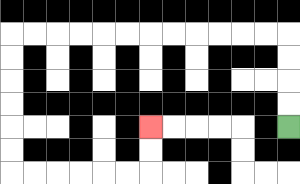{'start': '[12, 5]', 'end': '[6, 5]', 'path_directions': 'U,U,U,U,L,L,L,L,L,L,L,L,L,L,L,L,D,D,D,D,D,D,R,R,R,R,R,R,U,U', 'path_coordinates': '[[12, 5], [12, 4], [12, 3], [12, 2], [12, 1], [11, 1], [10, 1], [9, 1], [8, 1], [7, 1], [6, 1], [5, 1], [4, 1], [3, 1], [2, 1], [1, 1], [0, 1], [0, 2], [0, 3], [0, 4], [0, 5], [0, 6], [0, 7], [1, 7], [2, 7], [3, 7], [4, 7], [5, 7], [6, 7], [6, 6], [6, 5]]'}